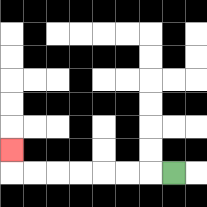{'start': '[7, 7]', 'end': '[0, 6]', 'path_directions': 'L,L,L,L,L,L,L,U', 'path_coordinates': '[[7, 7], [6, 7], [5, 7], [4, 7], [3, 7], [2, 7], [1, 7], [0, 7], [0, 6]]'}